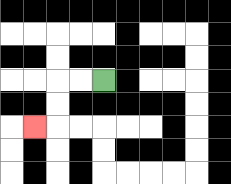{'start': '[4, 3]', 'end': '[1, 5]', 'path_directions': 'L,L,D,D,L', 'path_coordinates': '[[4, 3], [3, 3], [2, 3], [2, 4], [2, 5], [1, 5]]'}